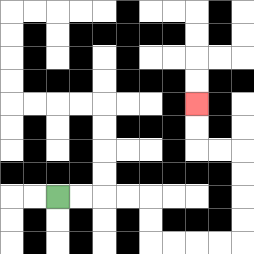{'start': '[2, 8]', 'end': '[8, 4]', 'path_directions': 'R,R,R,R,D,D,R,R,R,R,U,U,U,U,L,L,U,U', 'path_coordinates': '[[2, 8], [3, 8], [4, 8], [5, 8], [6, 8], [6, 9], [6, 10], [7, 10], [8, 10], [9, 10], [10, 10], [10, 9], [10, 8], [10, 7], [10, 6], [9, 6], [8, 6], [8, 5], [8, 4]]'}